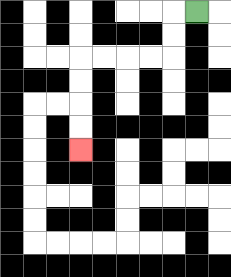{'start': '[8, 0]', 'end': '[3, 6]', 'path_directions': 'L,D,D,L,L,L,L,D,D,D,D', 'path_coordinates': '[[8, 0], [7, 0], [7, 1], [7, 2], [6, 2], [5, 2], [4, 2], [3, 2], [3, 3], [3, 4], [3, 5], [3, 6]]'}